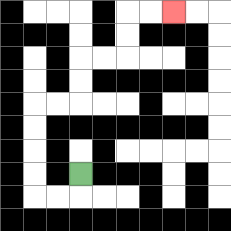{'start': '[3, 7]', 'end': '[7, 0]', 'path_directions': 'D,L,L,U,U,U,U,R,R,U,U,R,R,U,U,R,R', 'path_coordinates': '[[3, 7], [3, 8], [2, 8], [1, 8], [1, 7], [1, 6], [1, 5], [1, 4], [2, 4], [3, 4], [3, 3], [3, 2], [4, 2], [5, 2], [5, 1], [5, 0], [6, 0], [7, 0]]'}